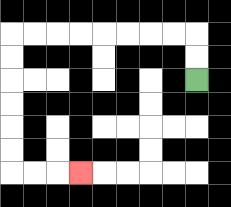{'start': '[8, 3]', 'end': '[3, 7]', 'path_directions': 'U,U,L,L,L,L,L,L,L,L,D,D,D,D,D,D,R,R,R', 'path_coordinates': '[[8, 3], [8, 2], [8, 1], [7, 1], [6, 1], [5, 1], [4, 1], [3, 1], [2, 1], [1, 1], [0, 1], [0, 2], [0, 3], [0, 4], [0, 5], [0, 6], [0, 7], [1, 7], [2, 7], [3, 7]]'}